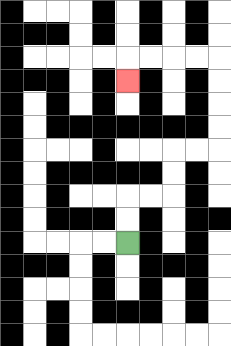{'start': '[5, 10]', 'end': '[5, 3]', 'path_directions': 'U,U,R,R,U,U,R,R,U,U,U,U,L,L,L,L,D', 'path_coordinates': '[[5, 10], [5, 9], [5, 8], [6, 8], [7, 8], [7, 7], [7, 6], [8, 6], [9, 6], [9, 5], [9, 4], [9, 3], [9, 2], [8, 2], [7, 2], [6, 2], [5, 2], [5, 3]]'}